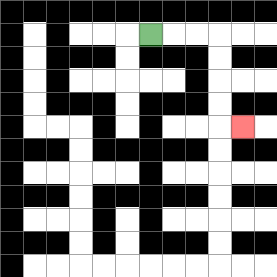{'start': '[6, 1]', 'end': '[10, 5]', 'path_directions': 'R,R,R,D,D,D,D,R', 'path_coordinates': '[[6, 1], [7, 1], [8, 1], [9, 1], [9, 2], [9, 3], [9, 4], [9, 5], [10, 5]]'}